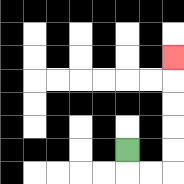{'start': '[5, 6]', 'end': '[7, 2]', 'path_directions': 'D,R,R,U,U,U,U,U', 'path_coordinates': '[[5, 6], [5, 7], [6, 7], [7, 7], [7, 6], [7, 5], [7, 4], [7, 3], [7, 2]]'}